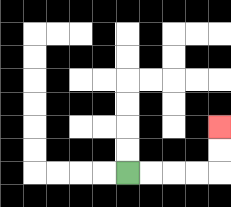{'start': '[5, 7]', 'end': '[9, 5]', 'path_directions': 'R,R,R,R,U,U', 'path_coordinates': '[[5, 7], [6, 7], [7, 7], [8, 7], [9, 7], [9, 6], [9, 5]]'}